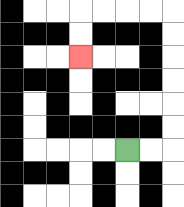{'start': '[5, 6]', 'end': '[3, 2]', 'path_directions': 'R,R,U,U,U,U,U,U,L,L,L,L,D,D', 'path_coordinates': '[[5, 6], [6, 6], [7, 6], [7, 5], [7, 4], [7, 3], [7, 2], [7, 1], [7, 0], [6, 0], [5, 0], [4, 0], [3, 0], [3, 1], [3, 2]]'}